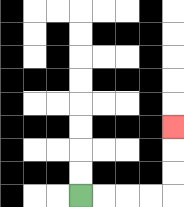{'start': '[3, 8]', 'end': '[7, 5]', 'path_directions': 'R,R,R,R,U,U,U', 'path_coordinates': '[[3, 8], [4, 8], [5, 8], [6, 8], [7, 8], [7, 7], [7, 6], [7, 5]]'}